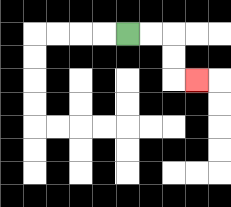{'start': '[5, 1]', 'end': '[8, 3]', 'path_directions': 'R,R,D,D,R', 'path_coordinates': '[[5, 1], [6, 1], [7, 1], [7, 2], [7, 3], [8, 3]]'}